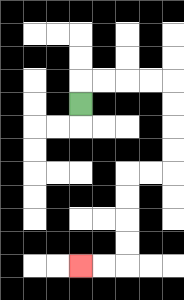{'start': '[3, 4]', 'end': '[3, 11]', 'path_directions': 'U,R,R,R,R,D,D,D,D,L,L,D,D,D,D,L,L', 'path_coordinates': '[[3, 4], [3, 3], [4, 3], [5, 3], [6, 3], [7, 3], [7, 4], [7, 5], [7, 6], [7, 7], [6, 7], [5, 7], [5, 8], [5, 9], [5, 10], [5, 11], [4, 11], [3, 11]]'}